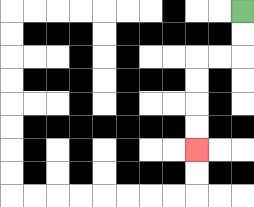{'start': '[10, 0]', 'end': '[8, 6]', 'path_directions': 'D,D,L,L,D,D,D,D', 'path_coordinates': '[[10, 0], [10, 1], [10, 2], [9, 2], [8, 2], [8, 3], [8, 4], [8, 5], [8, 6]]'}